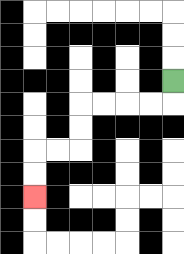{'start': '[7, 3]', 'end': '[1, 8]', 'path_directions': 'D,L,L,L,L,D,D,L,L,D,D', 'path_coordinates': '[[7, 3], [7, 4], [6, 4], [5, 4], [4, 4], [3, 4], [3, 5], [3, 6], [2, 6], [1, 6], [1, 7], [1, 8]]'}